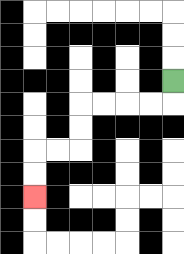{'start': '[7, 3]', 'end': '[1, 8]', 'path_directions': 'D,L,L,L,L,D,D,L,L,D,D', 'path_coordinates': '[[7, 3], [7, 4], [6, 4], [5, 4], [4, 4], [3, 4], [3, 5], [3, 6], [2, 6], [1, 6], [1, 7], [1, 8]]'}